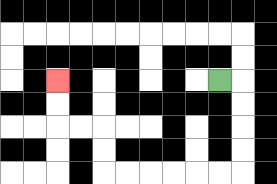{'start': '[9, 3]', 'end': '[2, 3]', 'path_directions': 'R,D,D,D,D,L,L,L,L,L,L,U,U,L,L,U,U', 'path_coordinates': '[[9, 3], [10, 3], [10, 4], [10, 5], [10, 6], [10, 7], [9, 7], [8, 7], [7, 7], [6, 7], [5, 7], [4, 7], [4, 6], [4, 5], [3, 5], [2, 5], [2, 4], [2, 3]]'}